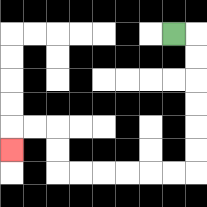{'start': '[7, 1]', 'end': '[0, 6]', 'path_directions': 'R,D,D,D,D,D,D,L,L,L,L,L,L,U,U,L,L,D', 'path_coordinates': '[[7, 1], [8, 1], [8, 2], [8, 3], [8, 4], [8, 5], [8, 6], [8, 7], [7, 7], [6, 7], [5, 7], [4, 7], [3, 7], [2, 7], [2, 6], [2, 5], [1, 5], [0, 5], [0, 6]]'}